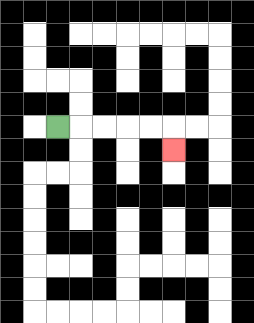{'start': '[2, 5]', 'end': '[7, 6]', 'path_directions': 'R,R,R,R,R,D', 'path_coordinates': '[[2, 5], [3, 5], [4, 5], [5, 5], [6, 5], [7, 5], [7, 6]]'}